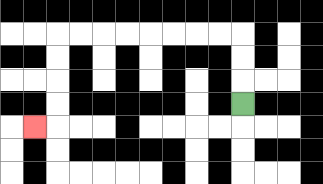{'start': '[10, 4]', 'end': '[1, 5]', 'path_directions': 'U,U,U,L,L,L,L,L,L,L,L,D,D,D,D,L', 'path_coordinates': '[[10, 4], [10, 3], [10, 2], [10, 1], [9, 1], [8, 1], [7, 1], [6, 1], [5, 1], [4, 1], [3, 1], [2, 1], [2, 2], [2, 3], [2, 4], [2, 5], [1, 5]]'}